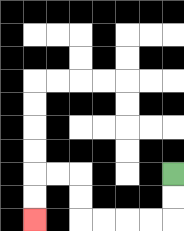{'start': '[7, 7]', 'end': '[1, 9]', 'path_directions': 'D,D,L,L,L,L,U,U,L,L,D,D', 'path_coordinates': '[[7, 7], [7, 8], [7, 9], [6, 9], [5, 9], [4, 9], [3, 9], [3, 8], [3, 7], [2, 7], [1, 7], [1, 8], [1, 9]]'}